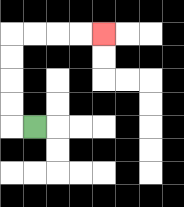{'start': '[1, 5]', 'end': '[4, 1]', 'path_directions': 'L,U,U,U,U,R,R,R,R', 'path_coordinates': '[[1, 5], [0, 5], [0, 4], [0, 3], [0, 2], [0, 1], [1, 1], [2, 1], [3, 1], [4, 1]]'}